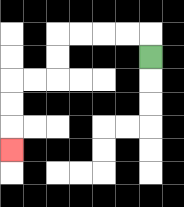{'start': '[6, 2]', 'end': '[0, 6]', 'path_directions': 'U,L,L,L,L,D,D,L,L,D,D,D', 'path_coordinates': '[[6, 2], [6, 1], [5, 1], [4, 1], [3, 1], [2, 1], [2, 2], [2, 3], [1, 3], [0, 3], [0, 4], [0, 5], [0, 6]]'}